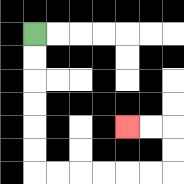{'start': '[1, 1]', 'end': '[5, 5]', 'path_directions': 'D,D,D,D,D,D,R,R,R,R,R,R,U,U,L,L', 'path_coordinates': '[[1, 1], [1, 2], [1, 3], [1, 4], [1, 5], [1, 6], [1, 7], [2, 7], [3, 7], [4, 7], [5, 7], [6, 7], [7, 7], [7, 6], [7, 5], [6, 5], [5, 5]]'}